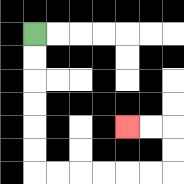{'start': '[1, 1]', 'end': '[5, 5]', 'path_directions': 'D,D,D,D,D,D,R,R,R,R,R,R,U,U,L,L', 'path_coordinates': '[[1, 1], [1, 2], [1, 3], [1, 4], [1, 5], [1, 6], [1, 7], [2, 7], [3, 7], [4, 7], [5, 7], [6, 7], [7, 7], [7, 6], [7, 5], [6, 5], [5, 5]]'}